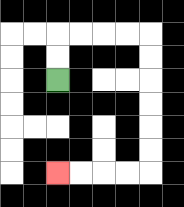{'start': '[2, 3]', 'end': '[2, 7]', 'path_directions': 'U,U,R,R,R,R,D,D,D,D,D,D,L,L,L,L', 'path_coordinates': '[[2, 3], [2, 2], [2, 1], [3, 1], [4, 1], [5, 1], [6, 1], [6, 2], [6, 3], [6, 4], [6, 5], [6, 6], [6, 7], [5, 7], [4, 7], [3, 7], [2, 7]]'}